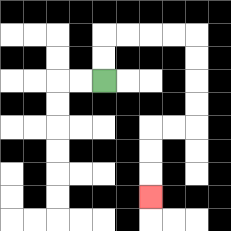{'start': '[4, 3]', 'end': '[6, 8]', 'path_directions': 'U,U,R,R,R,R,D,D,D,D,L,L,D,D,D', 'path_coordinates': '[[4, 3], [4, 2], [4, 1], [5, 1], [6, 1], [7, 1], [8, 1], [8, 2], [8, 3], [8, 4], [8, 5], [7, 5], [6, 5], [6, 6], [6, 7], [6, 8]]'}